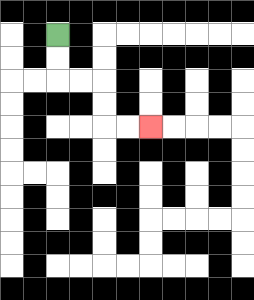{'start': '[2, 1]', 'end': '[6, 5]', 'path_directions': 'D,D,R,R,D,D,R,R', 'path_coordinates': '[[2, 1], [2, 2], [2, 3], [3, 3], [4, 3], [4, 4], [4, 5], [5, 5], [6, 5]]'}